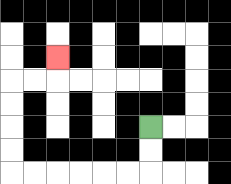{'start': '[6, 5]', 'end': '[2, 2]', 'path_directions': 'D,D,L,L,L,L,L,L,U,U,U,U,R,R,U', 'path_coordinates': '[[6, 5], [6, 6], [6, 7], [5, 7], [4, 7], [3, 7], [2, 7], [1, 7], [0, 7], [0, 6], [0, 5], [0, 4], [0, 3], [1, 3], [2, 3], [2, 2]]'}